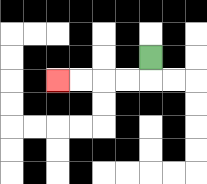{'start': '[6, 2]', 'end': '[2, 3]', 'path_directions': 'D,L,L,L,L', 'path_coordinates': '[[6, 2], [6, 3], [5, 3], [4, 3], [3, 3], [2, 3]]'}